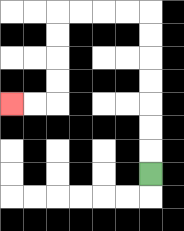{'start': '[6, 7]', 'end': '[0, 4]', 'path_directions': 'U,U,U,U,U,U,U,L,L,L,L,D,D,D,D,L,L', 'path_coordinates': '[[6, 7], [6, 6], [6, 5], [6, 4], [6, 3], [6, 2], [6, 1], [6, 0], [5, 0], [4, 0], [3, 0], [2, 0], [2, 1], [2, 2], [2, 3], [2, 4], [1, 4], [0, 4]]'}